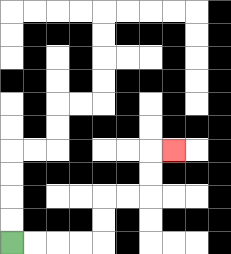{'start': '[0, 10]', 'end': '[7, 6]', 'path_directions': 'R,R,R,R,U,U,R,R,U,U,R', 'path_coordinates': '[[0, 10], [1, 10], [2, 10], [3, 10], [4, 10], [4, 9], [4, 8], [5, 8], [6, 8], [6, 7], [6, 6], [7, 6]]'}